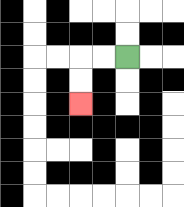{'start': '[5, 2]', 'end': '[3, 4]', 'path_directions': 'L,L,D,D', 'path_coordinates': '[[5, 2], [4, 2], [3, 2], [3, 3], [3, 4]]'}